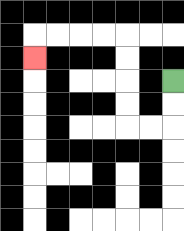{'start': '[7, 3]', 'end': '[1, 2]', 'path_directions': 'D,D,L,L,U,U,U,U,L,L,L,L,D', 'path_coordinates': '[[7, 3], [7, 4], [7, 5], [6, 5], [5, 5], [5, 4], [5, 3], [5, 2], [5, 1], [4, 1], [3, 1], [2, 1], [1, 1], [1, 2]]'}